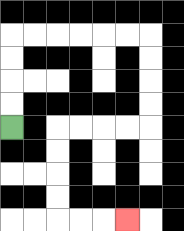{'start': '[0, 5]', 'end': '[5, 9]', 'path_directions': 'U,U,U,U,R,R,R,R,R,R,D,D,D,D,L,L,L,L,D,D,D,D,R,R,R', 'path_coordinates': '[[0, 5], [0, 4], [0, 3], [0, 2], [0, 1], [1, 1], [2, 1], [3, 1], [4, 1], [5, 1], [6, 1], [6, 2], [6, 3], [6, 4], [6, 5], [5, 5], [4, 5], [3, 5], [2, 5], [2, 6], [2, 7], [2, 8], [2, 9], [3, 9], [4, 9], [5, 9]]'}